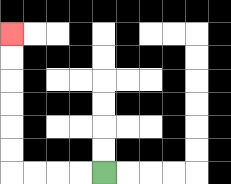{'start': '[4, 7]', 'end': '[0, 1]', 'path_directions': 'L,L,L,L,U,U,U,U,U,U', 'path_coordinates': '[[4, 7], [3, 7], [2, 7], [1, 7], [0, 7], [0, 6], [0, 5], [0, 4], [0, 3], [0, 2], [0, 1]]'}